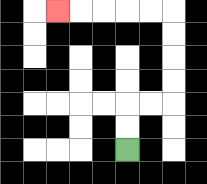{'start': '[5, 6]', 'end': '[2, 0]', 'path_directions': 'U,U,R,R,U,U,U,U,L,L,L,L,L', 'path_coordinates': '[[5, 6], [5, 5], [5, 4], [6, 4], [7, 4], [7, 3], [7, 2], [7, 1], [7, 0], [6, 0], [5, 0], [4, 0], [3, 0], [2, 0]]'}